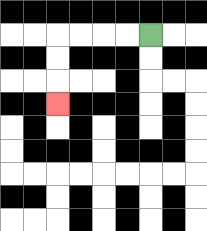{'start': '[6, 1]', 'end': '[2, 4]', 'path_directions': 'L,L,L,L,D,D,D', 'path_coordinates': '[[6, 1], [5, 1], [4, 1], [3, 1], [2, 1], [2, 2], [2, 3], [2, 4]]'}